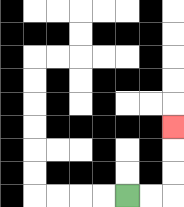{'start': '[5, 8]', 'end': '[7, 5]', 'path_directions': 'R,R,U,U,U', 'path_coordinates': '[[5, 8], [6, 8], [7, 8], [7, 7], [7, 6], [7, 5]]'}